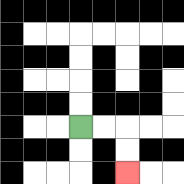{'start': '[3, 5]', 'end': '[5, 7]', 'path_directions': 'R,R,D,D', 'path_coordinates': '[[3, 5], [4, 5], [5, 5], [5, 6], [5, 7]]'}